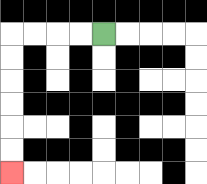{'start': '[4, 1]', 'end': '[0, 7]', 'path_directions': 'L,L,L,L,D,D,D,D,D,D', 'path_coordinates': '[[4, 1], [3, 1], [2, 1], [1, 1], [0, 1], [0, 2], [0, 3], [0, 4], [0, 5], [0, 6], [0, 7]]'}